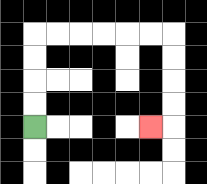{'start': '[1, 5]', 'end': '[6, 5]', 'path_directions': 'U,U,U,U,R,R,R,R,R,R,D,D,D,D,L', 'path_coordinates': '[[1, 5], [1, 4], [1, 3], [1, 2], [1, 1], [2, 1], [3, 1], [4, 1], [5, 1], [6, 1], [7, 1], [7, 2], [7, 3], [7, 4], [7, 5], [6, 5]]'}